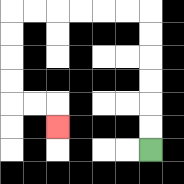{'start': '[6, 6]', 'end': '[2, 5]', 'path_directions': 'U,U,U,U,U,U,L,L,L,L,L,L,D,D,D,D,R,R,D', 'path_coordinates': '[[6, 6], [6, 5], [6, 4], [6, 3], [6, 2], [6, 1], [6, 0], [5, 0], [4, 0], [3, 0], [2, 0], [1, 0], [0, 0], [0, 1], [0, 2], [0, 3], [0, 4], [1, 4], [2, 4], [2, 5]]'}